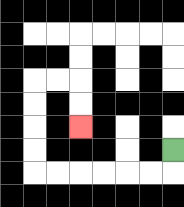{'start': '[7, 6]', 'end': '[3, 5]', 'path_directions': 'D,L,L,L,L,L,L,U,U,U,U,R,R,D,D', 'path_coordinates': '[[7, 6], [7, 7], [6, 7], [5, 7], [4, 7], [3, 7], [2, 7], [1, 7], [1, 6], [1, 5], [1, 4], [1, 3], [2, 3], [3, 3], [3, 4], [3, 5]]'}